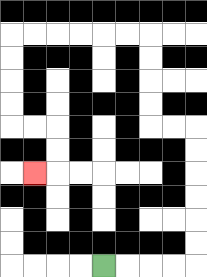{'start': '[4, 11]', 'end': '[1, 7]', 'path_directions': 'R,R,R,R,U,U,U,U,U,U,L,L,U,U,U,U,L,L,L,L,L,L,D,D,D,D,R,R,D,D,L', 'path_coordinates': '[[4, 11], [5, 11], [6, 11], [7, 11], [8, 11], [8, 10], [8, 9], [8, 8], [8, 7], [8, 6], [8, 5], [7, 5], [6, 5], [6, 4], [6, 3], [6, 2], [6, 1], [5, 1], [4, 1], [3, 1], [2, 1], [1, 1], [0, 1], [0, 2], [0, 3], [0, 4], [0, 5], [1, 5], [2, 5], [2, 6], [2, 7], [1, 7]]'}